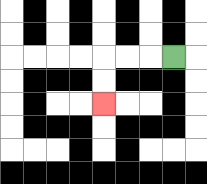{'start': '[7, 2]', 'end': '[4, 4]', 'path_directions': 'L,L,L,D,D', 'path_coordinates': '[[7, 2], [6, 2], [5, 2], [4, 2], [4, 3], [4, 4]]'}